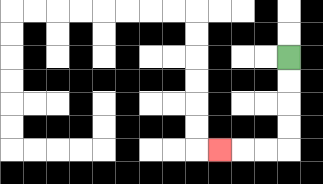{'start': '[12, 2]', 'end': '[9, 6]', 'path_directions': 'D,D,D,D,L,L,L', 'path_coordinates': '[[12, 2], [12, 3], [12, 4], [12, 5], [12, 6], [11, 6], [10, 6], [9, 6]]'}